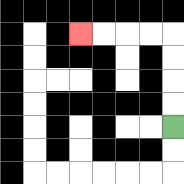{'start': '[7, 5]', 'end': '[3, 1]', 'path_directions': 'U,U,U,U,L,L,L,L', 'path_coordinates': '[[7, 5], [7, 4], [7, 3], [7, 2], [7, 1], [6, 1], [5, 1], [4, 1], [3, 1]]'}